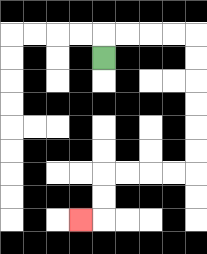{'start': '[4, 2]', 'end': '[3, 9]', 'path_directions': 'U,R,R,R,R,D,D,D,D,D,D,L,L,L,L,D,D,L', 'path_coordinates': '[[4, 2], [4, 1], [5, 1], [6, 1], [7, 1], [8, 1], [8, 2], [8, 3], [8, 4], [8, 5], [8, 6], [8, 7], [7, 7], [6, 7], [5, 7], [4, 7], [4, 8], [4, 9], [3, 9]]'}